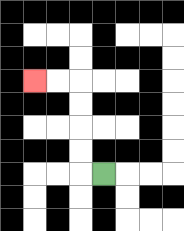{'start': '[4, 7]', 'end': '[1, 3]', 'path_directions': 'L,U,U,U,U,L,L', 'path_coordinates': '[[4, 7], [3, 7], [3, 6], [3, 5], [3, 4], [3, 3], [2, 3], [1, 3]]'}